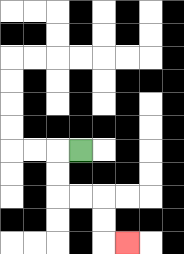{'start': '[3, 6]', 'end': '[5, 10]', 'path_directions': 'L,D,D,R,R,D,D,R', 'path_coordinates': '[[3, 6], [2, 6], [2, 7], [2, 8], [3, 8], [4, 8], [4, 9], [4, 10], [5, 10]]'}